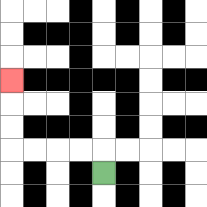{'start': '[4, 7]', 'end': '[0, 3]', 'path_directions': 'U,L,L,L,L,U,U,U', 'path_coordinates': '[[4, 7], [4, 6], [3, 6], [2, 6], [1, 6], [0, 6], [0, 5], [0, 4], [0, 3]]'}